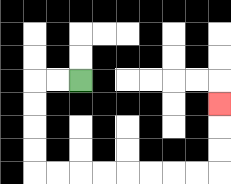{'start': '[3, 3]', 'end': '[9, 4]', 'path_directions': 'L,L,D,D,D,D,R,R,R,R,R,R,R,R,U,U,U', 'path_coordinates': '[[3, 3], [2, 3], [1, 3], [1, 4], [1, 5], [1, 6], [1, 7], [2, 7], [3, 7], [4, 7], [5, 7], [6, 7], [7, 7], [8, 7], [9, 7], [9, 6], [9, 5], [9, 4]]'}